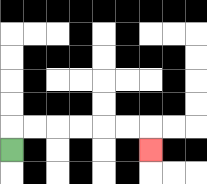{'start': '[0, 6]', 'end': '[6, 6]', 'path_directions': 'U,R,R,R,R,R,R,D', 'path_coordinates': '[[0, 6], [0, 5], [1, 5], [2, 5], [3, 5], [4, 5], [5, 5], [6, 5], [6, 6]]'}